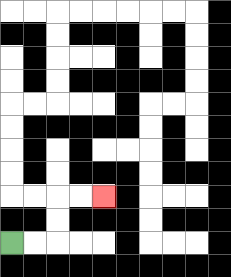{'start': '[0, 10]', 'end': '[4, 8]', 'path_directions': 'R,R,U,U,R,R', 'path_coordinates': '[[0, 10], [1, 10], [2, 10], [2, 9], [2, 8], [3, 8], [4, 8]]'}